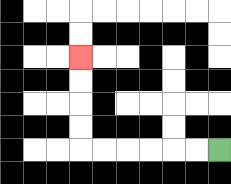{'start': '[9, 6]', 'end': '[3, 2]', 'path_directions': 'L,L,L,L,L,L,U,U,U,U', 'path_coordinates': '[[9, 6], [8, 6], [7, 6], [6, 6], [5, 6], [4, 6], [3, 6], [3, 5], [3, 4], [3, 3], [3, 2]]'}